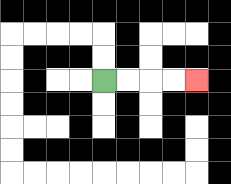{'start': '[4, 3]', 'end': '[8, 3]', 'path_directions': 'R,R,R,R', 'path_coordinates': '[[4, 3], [5, 3], [6, 3], [7, 3], [8, 3]]'}